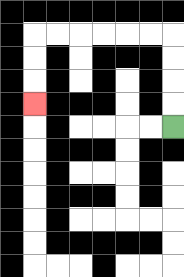{'start': '[7, 5]', 'end': '[1, 4]', 'path_directions': 'U,U,U,U,L,L,L,L,L,L,D,D,D', 'path_coordinates': '[[7, 5], [7, 4], [7, 3], [7, 2], [7, 1], [6, 1], [5, 1], [4, 1], [3, 1], [2, 1], [1, 1], [1, 2], [1, 3], [1, 4]]'}